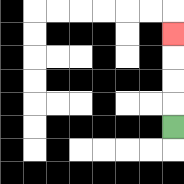{'start': '[7, 5]', 'end': '[7, 1]', 'path_directions': 'U,U,U,U', 'path_coordinates': '[[7, 5], [7, 4], [7, 3], [7, 2], [7, 1]]'}